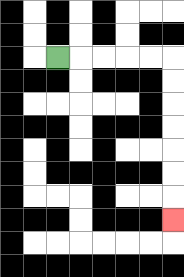{'start': '[2, 2]', 'end': '[7, 9]', 'path_directions': 'R,R,R,R,R,D,D,D,D,D,D,D', 'path_coordinates': '[[2, 2], [3, 2], [4, 2], [5, 2], [6, 2], [7, 2], [7, 3], [7, 4], [7, 5], [7, 6], [7, 7], [7, 8], [7, 9]]'}